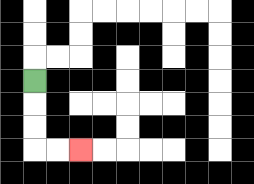{'start': '[1, 3]', 'end': '[3, 6]', 'path_directions': 'D,D,D,R,R', 'path_coordinates': '[[1, 3], [1, 4], [1, 5], [1, 6], [2, 6], [3, 6]]'}